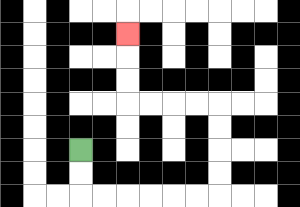{'start': '[3, 6]', 'end': '[5, 1]', 'path_directions': 'D,D,R,R,R,R,R,R,U,U,U,U,L,L,L,L,U,U,U', 'path_coordinates': '[[3, 6], [3, 7], [3, 8], [4, 8], [5, 8], [6, 8], [7, 8], [8, 8], [9, 8], [9, 7], [9, 6], [9, 5], [9, 4], [8, 4], [7, 4], [6, 4], [5, 4], [5, 3], [5, 2], [5, 1]]'}